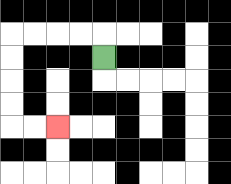{'start': '[4, 2]', 'end': '[2, 5]', 'path_directions': 'U,L,L,L,L,D,D,D,D,R,R', 'path_coordinates': '[[4, 2], [4, 1], [3, 1], [2, 1], [1, 1], [0, 1], [0, 2], [0, 3], [0, 4], [0, 5], [1, 5], [2, 5]]'}